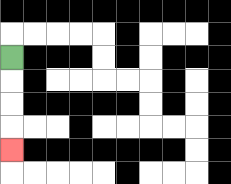{'start': '[0, 2]', 'end': '[0, 6]', 'path_directions': 'D,D,D,D', 'path_coordinates': '[[0, 2], [0, 3], [0, 4], [0, 5], [0, 6]]'}